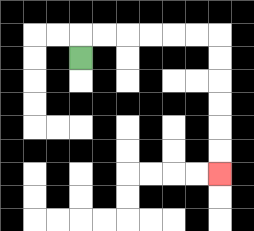{'start': '[3, 2]', 'end': '[9, 7]', 'path_directions': 'U,R,R,R,R,R,R,D,D,D,D,D,D', 'path_coordinates': '[[3, 2], [3, 1], [4, 1], [5, 1], [6, 1], [7, 1], [8, 1], [9, 1], [9, 2], [9, 3], [9, 4], [9, 5], [9, 6], [9, 7]]'}